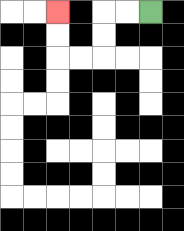{'start': '[6, 0]', 'end': '[2, 0]', 'path_directions': 'L,L,D,D,L,L,U,U', 'path_coordinates': '[[6, 0], [5, 0], [4, 0], [4, 1], [4, 2], [3, 2], [2, 2], [2, 1], [2, 0]]'}